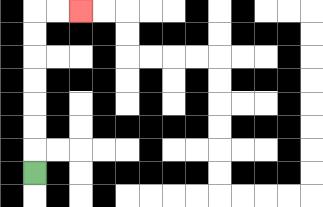{'start': '[1, 7]', 'end': '[3, 0]', 'path_directions': 'U,U,U,U,U,U,U,R,R', 'path_coordinates': '[[1, 7], [1, 6], [1, 5], [1, 4], [1, 3], [1, 2], [1, 1], [1, 0], [2, 0], [3, 0]]'}